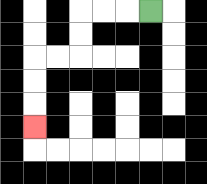{'start': '[6, 0]', 'end': '[1, 5]', 'path_directions': 'L,L,L,D,D,L,L,D,D,D', 'path_coordinates': '[[6, 0], [5, 0], [4, 0], [3, 0], [3, 1], [3, 2], [2, 2], [1, 2], [1, 3], [1, 4], [1, 5]]'}